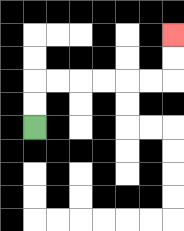{'start': '[1, 5]', 'end': '[7, 1]', 'path_directions': 'U,U,R,R,R,R,R,R,U,U', 'path_coordinates': '[[1, 5], [1, 4], [1, 3], [2, 3], [3, 3], [4, 3], [5, 3], [6, 3], [7, 3], [7, 2], [7, 1]]'}